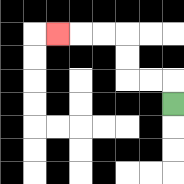{'start': '[7, 4]', 'end': '[2, 1]', 'path_directions': 'U,L,L,U,U,L,L,L', 'path_coordinates': '[[7, 4], [7, 3], [6, 3], [5, 3], [5, 2], [5, 1], [4, 1], [3, 1], [2, 1]]'}